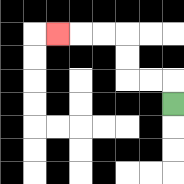{'start': '[7, 4]', 'end': '[2, 1]', 'path_directions': 'U,L,L,U,U,L,L,L', 'path_coordinates': '[[7, 4], [7, 3], [6, 3], [5, 3], [5, 2], [5, 1], [4, 1], [3, 1], [2, 1]]'}